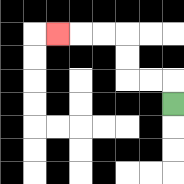{'start': '[7, 4]', 'end': '[2, 1]', 'path_directions': 'U,L,L,U,U,L,L,L', 'path_coordinates': '[[7, 4], [7, 3], [6, 3], [5, 3], [5, 2], [5, 1], [4, 1], [3, 1], [2, 1]]'}